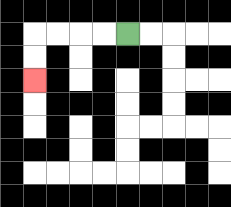{'start': '[5, 1]', 'end': '[1, 3]', 'path_directions': 'L,L,L,L,D,D', 'path_coordinates': '[[5, 1], [4, 1], [3, 1], [2, 1], [1, 1], [1, 2], [1, 3]]'}